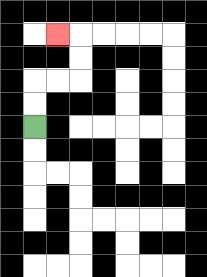{'start': '[1, 5]', 'end': '[2, 1]', 'path_directions': 'U,U,R,R,U,U,L', 'path_coordinates': '[[1, 5], [1, 4], [1, 3], [2, 3], [3, 3], [3, 2], [3, 1], [2, 1]]'}